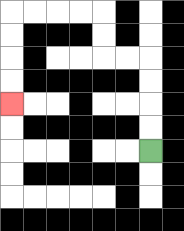{'start': '[6, 6]', 'end': '[0, 4]', 'path_directions': 'U,U,U,U,L,L,U,U,L,L,L,L,D,D,D,D', 'path_coordinates': '[[6, 6], [6, 5], [6, 4], [6, 3], [6, 2], [5, 2], [4, 2], [4, 1], [4, 0], [3, 0], [2, 0], [1, 0], [0, 0], [0, 1], [0, 2], [0, 3], [0, 4]]'}